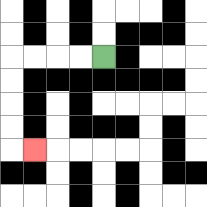{'start': '[4, 2]', 'end': '[1, 6]', 'path_directions': 'L,L,L,L,D,D,D,D,R', 'path_coordinates': '[[4, 2], [3, 2], [2, 2], [1, 2], [0, 2], [0, 3], [0, 4], [0, 5], [0, 6], [1, 6]]'}